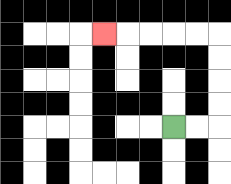{'start': '[7, 5]', 'end': '[4, 1]', 'path_directions': 'R,R,U,U,U,U,L,L,L,L,L', 'path_coordinates': '[[7, 5], [8, 5], [9, 5], [9, 4], [9, 3], [9, 2], [9, 1], [8, 1], [7, 1], [6, 1], [5, 1], [4, 1]]'}